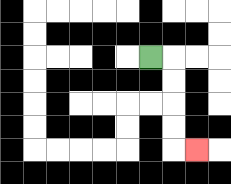{'start': '[6, 2]', 'end': '[8, 6]', 'path_directions': 'R,D,D,D,D,R', 'path_coordinates': '[[6, 2], [7, 2], [7, 3], [7, 4], [7, 5], [7, 6], [8, 6]]'}